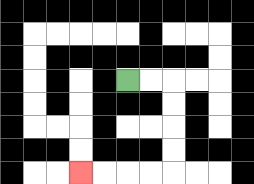{'start': '[5, 3]', 'end': '[3, 7]', 'path_directions': 'R,R,D,D,D,D,L,L,L,L', 'path_coordinates': '[[5, 3], [6, 3], [7, 3], [7, 4], [7, 5], [7, 6], [7, 7], [6, 7], [5, 7], [4, 7], [3, 7]]'}